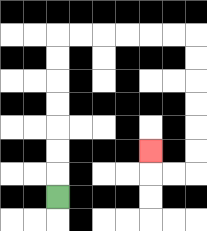{'start': '[2, 8]', 'end': '[6, 6]', 'path_directions': 'U,U,U,U,U,U,U,R,R,R,R,R,R,D,D,D,D,D,D,L,L,U', 'path_coordinates': '[[2, 8], [2, 7], [2, 6], [2, 5], [2, 4], [2, 3], [2, 2], [2, 1], [3, 1], [4, 1], [5, 1], [6, 1], [7, 1], [8, 1], [8, 2], [8, 3], [8, 4], [8, 5], [8, 6], [8, 7], [7, 7], [6, 7], [6, 6]]'}